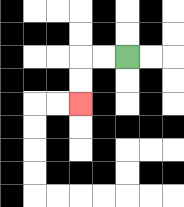{'start': '[5, 2]', 'end': '[3, 4]', 'path_directions': 'L,L,D,D', 'path_coordinates': '[[5, 2], [4, 2], [3, 2], [3, 3], [3, 4]]'}